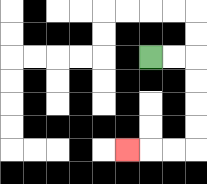{'start': '[6, 2]', 'end': '[5, 6]', 'path_directions': 'R,R,D,D,D,D,L,L,L', 'path_coordinates': '[[6, 2], [7, 2], [8, 2], [8, 3], [8, 4], [8, 5], [8, 6], [7, 6], [6, 6], [5, 6]]'}